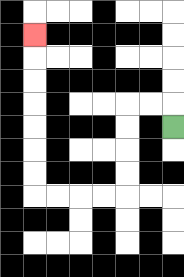{'start': '[7, 5]', 'end': '[1, 1]', 'path_directions': 'U,L,L,D,D,D,D,L,L,L,L,U,U,U,U,U,U,U', 'path_coordinates': '[[7, 5], [7, 4], [6, 4], [5, 4], [5, 5], [5, 6], [5, 7], [5, 8], [4, 8], [3, 8], [2, 8], [1, 8], [1, 7], [1, 6], [1, 5], [1, 4], [1, 3], [1, 2], [1, 1]]'}